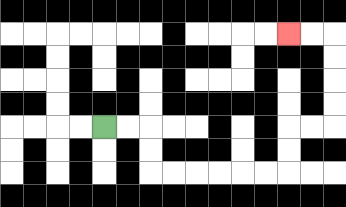{'start': '[4, 5]', 'end': '[12, 1]', 'path_directions': 'R,R,D,D,R,R,R,R,R,R,U,U,R,R,U,U,U,U,L,L', 'path_coordinates': '[[4, 5], [5, 5], [6, 5], [6, 6], [6, 7], [7, 7], [8, 7], [9, 7], [10, 7], [11, 7], [12, 7], [12, 6], [12, 5], [13, 5], [14, 5], [14, 4], [14, 3], [14, 2], [14, 1], [13, 1], [12, 1]]'}